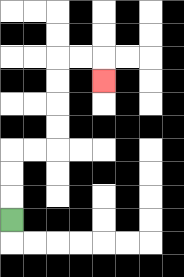{'start': '[0, 9]', 'end': '[4, 3]', 'path_directions': 'U,U,U,R,R,U,U,U,U,R,R,D', 'path_coordinates': '[[0, 9], [0, 8], [0, 7], [0, 6], [1, 6], [2, 6], [2, 5], [2, 4], [2, 3], [2, 2], [3, 2], [4, 2], [4, 3]]'}